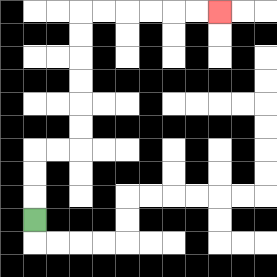{'start': '[1, 9]', 'end': '[9, 0]', 'path_directions': 'U,U,U,R,R,U,U,U,U,U,U,R,R,R,R,R,R', 'path_coordinates': '[[1, 9], [1, 8], [1, 7], [1, 6], [2, 6], [3, 6], [3, 5], [3, 4], [3, 3], [3, 2], [3, 1], [3, 0], [4, 0], [5, 0], [6, 0], [7, 0], [8, 0], [9, 0]]'}